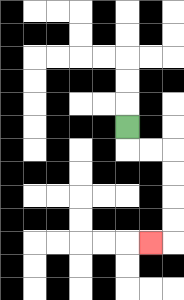{'start': '[5, 5]', 'end': '[6, 10]', 'path_directions': 'D,R,R,D,D,D,D,L', 'path_coordinates': '[[5, 5], [5, 6], [6, 6], [7, 6], [7, 7], [7, 8], [7, 9], [7, 10], [6, 10]]'}